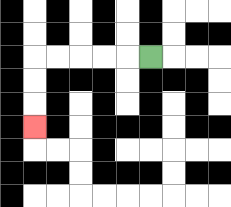{'start': '[6, 2]', 'end': '[1, 5]', 'path_directions': 'L,L,L,L,L,D,D,D', 'path_coordinates': '[[6, 2], [5, 2], [4, 2], [3, 2], [2, 2], [1, 2], [1, 3], [1, 4], [1, 5]]'}